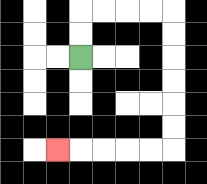{'start': '[3, 2]', 'end': '[2, 6]', 'path_directions': 'U,U,R,R,R,R,D,D,D,D,D,D,L,L,L,L,L', 'path_coordinates': '[[3, 2], [3, 1], [3, 0], [4, 0], [5, 0], [6, 0], [7, 0], [7, 1], [7, 2], [7, 3], [7, 4], [7, 5], [7, 6], [6, 6], [5, 6], [4, 6], [3, 6], [2, 6]]'}